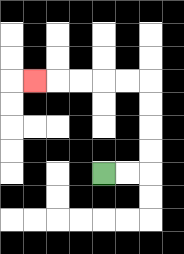{'start': '[4, 7]', 'end': '[1, 3]', 'path_directions': 'R,R,U,U,U,U,L,L,L,L,L', 'path_coordinates': '[[4, 7], [5, 7], [6, 7], [6, 6], [6, 5], [6, 4], [6, 3], [5, 3], [4, 3], [3, 3], [2, 3], [1, 3]]'}